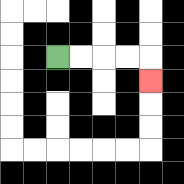{'start': '[2, 2]', 'end': '[6, 3]', 'path_directions': 'R,R,R,R,D', 'path_coordinates': '[[2, 2], [3, 2], [4, 2], [5, 2], [6, 2], [6, 3]]'}